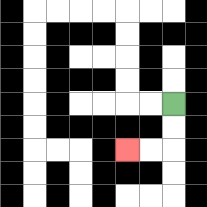{'start': '[7, 4]', 'end': '[5, 6]', 'path_directions': 'D,D,L,L', 'path_coordinates': '[[7, 4], [7, 5], [7, 6], [6, 6], [5, 6]]'}